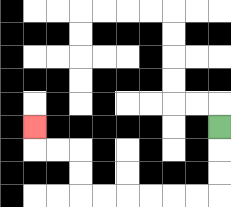{'start': '[9, 5]', 'end': '[1, 5]', 'path_directions': 'D,D,D,L,L,L,L,L,L,U,U,L,L,U', 'path_coordinates': '[[9, 5], [9, 6], [9, 7], [9, 8], [8, 8], [7, 8], [6, 8], [5, 8], [4, 8], [3, 8], [3, 7], [3, 6], [2, 6], [1, 6], [1, 5]]'}